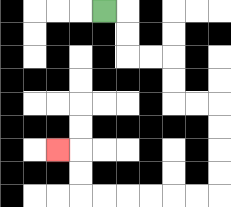{'start': '[4, 0]', 'end': '[2, 6]', 'path_directions': 'R,D,D,R,R,D,D,R,R,D,D,D,D,L,L,L,L,L,L,U,U,L', 'path_coordinates': '[[4, 0], [5, 0], [5, 1], [5, 2], [6, 2], [7, 2], [7, 3], [7, 4], [8, 4], [9, 4], [9, 5], [9, 6], [9, 7], [9, 8], [8, 8], [7, 8], [6, 8], [5, 8], [4, 8], [3, 8], [3, 7], [3, 6], [2, 6]]'}